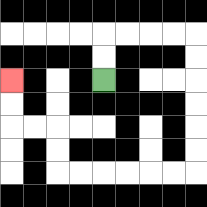{'start': '[4, 3]', 'end': '[0, 3]', 'path_directions': 'U,U,R,R,R,R,D,D,D,D,D,D,L,L,L,L,L,L,U,U,L,L,U,U', 'path_coordinates': '[[4, 3], [4, 2], [4, 1], [5, 1], [6, 1], [7, 1], [8, 1], [8, 2], [8, 3], [8, 4], [8, 5], [8, 6], [8, 7], [7, 7], [6, 7], [5, 7], [4, 7], [3, 7], [2, 7], [2, 6], [2, 5], [1, 5], [0, 5], [0, 4], [0, 3]]'}